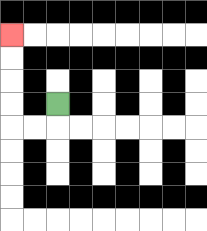{'start': '[2, 4]', 'end': '[0, 1]', 'path_directions': 'D,L,L,U,U,U,U', 'path_coordinates': '[[2, 4], [2, 5], [1, 5], [0, 5], [0, 4], [0, 3], [0, 2], [0, 1]]'}